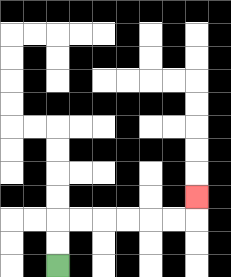{'start': '[2, 11]', 'end': '[8, 8]', 'path_directions': 'U,U,R,R,R,R,R,R,U', 'path_coordinates': '[[2, 11], [2, 10], [2, 9], [3, 9], [4, 9], [5, 9], [6, 9], [7, 9], [8, 9], [8, 8]]'}